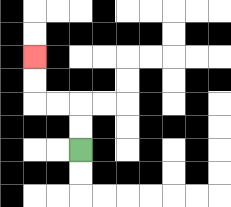{'start': '[3, 6]', 'end': '[1, 2]', 'path_directions': 'U,U,L,L,U,U', 'path_coordinates': '[[3, 6], [3, 5], [3, 4], [2, 4], [1, 4], [1, 3], [1, 2]]'}